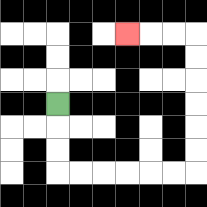{'start': '[2, 4]', 'end': '[5, 1]', 'path_directions': 'D,D,D,R,R,R,R,R,R,U,U,U,U,U,U,L,L,L', 'path_coordinates': '[[2, 4], [2, 5], [2, 6], [2, 7], [3, 7], [4, 7], [5, 7], [6, 7], [7, 7], [8, 7], [8, 6], [8, 5], [8, 4], [8, 3], [8, 2], [8, 1], [7, 1], [6, 1], [5, 1]]'}